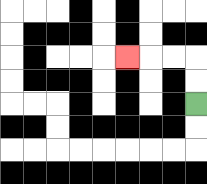{'start': '[8, 4]', 'end': '[5, 2]', 'path_directions': 'U,U,L,L,L', 'path_coordinates': '[[8, 4], [8, 3], [8, 2], [7, 2], [6, 2], [5, 2]]'}